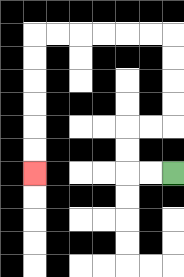{'start': '[7, 7]', 'end': '[1, 7]', 'path_directions': 'L,L,U,U,R,R,U,U,U,U,L,L,L,L,L,L,D,D,D,D,D,D', 'path_coordinates': '[[7, 7], [6, 7], [5, 7], [5, 6], [5, 5], [6, 5], [7, 5], [7, 4], [7, 3], [7, 2], [7, 1], [6, 1], [5, 1], [4, 1], [3, 1], [2, 1], [1, 1], [1, 2], [1, 3], [1, 4], [1, 5], [1, 6], [1, 7]]'}